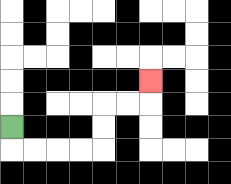{'start': '[0, 5]', 'end': '[6, 3]', 'path_directions': 'D,R,R,R,R,U,U,R,R,U', 'path_coordinates': '[[0, 5], [0, 6], [1, 6], [2, 6], [3, 6], [4, 6], [4, 5], [4, 4], [5, 4], [6, 4], [6, 3]]'}